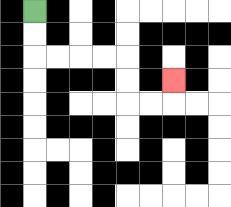{'start': '[1, 0]', 'end': '[7, 3]', 'path_directions': 'D,D,R,R,R,R,D,D,R,R,U', 'path_coordinates': '[[1, 0], [1, 1], [1, 2], [2, 2], [3, 2], [4, 2], [5, 2], [5, 3], [5, 4], [6, 4], [7, 4], [7, 3]]'}